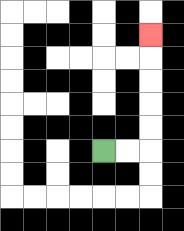{'start': '[4, 6]', 'end': '[6, 1]', 'path_directions': 'R,R,U,U,U,U,U', 'path_coordinates': '[[4, 6], [5, 6], [6, 6], [6, 5], [6, 4], [6, 3], [6, 2], [6, 1]]'}